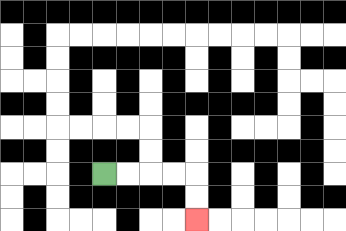{'start': '[4, 7]', 'end': '[8, 9]', 'path_directions': 'R,R,R,R,D,D', 'path_coordinates': '[[4, 7], [5, 7], [6, 7], [7, 7], [8, 7], [8, 8], [8, 9]]'}